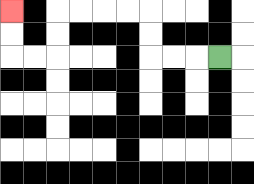{'start': '[9, 2]', 'end': '[0, 0]', 'path_directions': 'L,L,L,U,U,L,L,L,L,D,D,L,L,U,U', 'path_coordinates': '[[9, 2], [8, 2], [7, 2], [6, 2], [6, 1], [6, 0], [5, 0], [4, 0], [3, 0], [2, 0], [2, 1], [2, 2], [1, 2], [0, 2], [0, 1], [0, 0]]'}